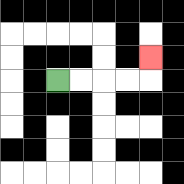{'start': '[2, 3]', 'end': '[6, 2]', 'path_directions': 'R,R,R,R,U', 'path_coordinates': '[[2, 3], [3, 3], [4, 3], [5, 3], [6, 3], [6, 2]]'}